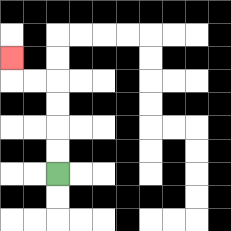{'start': '[2, 7]', 'end': '[0, 2]', 'path_directions': 'U,U,U,U,L,L,U', 'path_coordinates': '[[2, 7], [2, 6], [2, 5], [2, 4], [2, 3], [1, 3], [0, 3], [0, 2]]'}